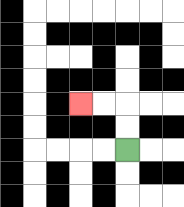{'start': '[5, 6]', 'end': '[3, 4]', 'path_directions': 'U,U,L,L', 'path_coordinates': '[[5, 6], [5, 5], [5, 4], [4, 4], [3, 4]]'}